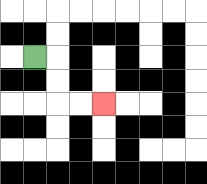{'start': '[1, 2]', 'end': '[4, 4]', 'path_directions': 'R,D,D,R,R', 'path_coordinates': '[[1, 2], [2, 2], [2, 3], [2, 4], [3, 4], [4, 4]]'}